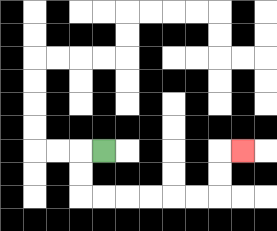{'start': '[4, 6]', 'end': '[10, 6]', 'path_directions': 'L,D,D,R,R,R,R,R,R,U,U,R', 'path_coordinates': '[[4, 6], [3, 6], [3, 7], [3, 8], [4, 8], [5, 8], [6, 8], [7, 8], [8, 8], [9, 8], [9, 7], [9, 6], [10, 6]]'}